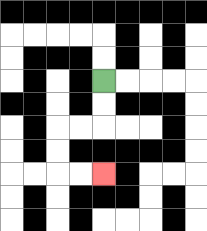{'start': '[4, 3]', 'end': '[4, 7]', 'path_directions': 'D,D,L,L,D,D,R,R', 'path_coordinates': '[[4, 3], [4, 4], [4, 5], [3, 5], [2, 5], [2, 6], [2, 7], [3, 7], [4, 7]]'}